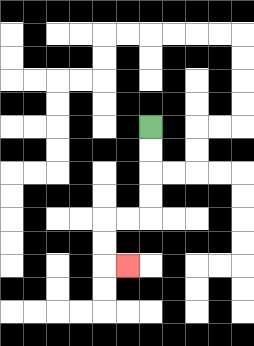{'start': '[6, 5]', 'end': '[5, 11]', 'path_directions': 'D,D,D,D,L,L,D,D,R', 'path_coordinates': '[[6, 5], [6, 6], [6, 7], [6, 8], [6, 9], [5, 9], [4, 9], [4, 10], [4, 11], [5, 11]]'}